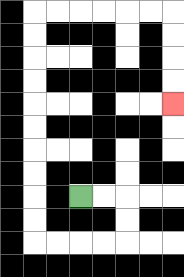{'start': '[3, 8]', 'end': '[7, 4]', 'path_directions': 'R,R,D,D,L,L,L,L,U,U,U,U,U,U,U,U,U,U,R,R,R,R,R,R,D,D,D,D', 'path_coordinates': '[[3, 8], [4, 8], [5, 8], [5, 9], [5, 10], [4, 10], [3, 10], [2, 10], [1, 10], [1, 9], [1, 8], [1, 7], [1, 6], [1, 5], [1, 4], [1, 3], [1, 2], [1, 1], [1, 0], [2, 0], [3, 0], [4, 0], [5, 0], [6, 0], [7, 0], [7, 1], [7, 2], [7, 3], [7, 4]]'}